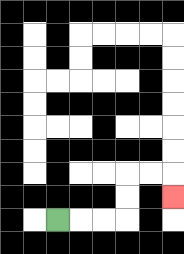{'start': '[2, 9]', 'end': '[7, 8]', 'path_directions': 'R,R,R,U,U,R,R,D', 'path_coordinates': '[[2, 9], [3, 9], [4, 9], [5, 9], [5, 8], [5, 7], [6, 7], [7, 7], [7, 8]]'}